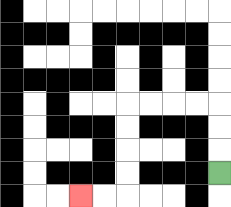{'start': '[9, 7]', 'end': '[3, 8]', 'path_directions': 'U,U,U,L,L,L,L,D,D,D,D,L,L', 'path_coordinates': '[[9, 7], [9, 6], [9, 5], [9, 4], [8, 4], [7, 4], [6, 4], [5, 4], [5, 5], [5, 6], [5, 7], [5, 8], [4, 8], [3, 8]]'}